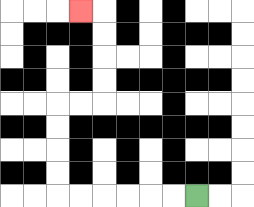{'start': '[8, 8]', 'end': '[3, 0]', 'path_directions': 'L,L,L,L,L,L,U,U,U,U,R,R,U,U,U,U,L', 'path_coordinates': '[[8, 8], [7, 8], [6, 8], [5, 8], [4, 8], [3, 8], [2, 8], [2, 7], [2, 6], [2, 5], [2, 4], [3, 4], [4, 4], [4, 3], [4, 2], [4, 1], [4, 0], [3, 0]]'}